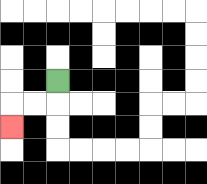{'start': '[2, 3]', 'end': '[0, 5]', 'path_directions': 'D,L,L,D', 'path_coordinates': '[[2, 3], [2, 4], [1, 4], [0, 4], [0, 5]]'}